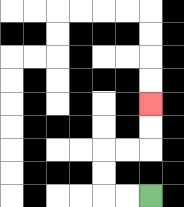{'start': '[6, 8]', 'end': '[6, 4]', 'path_directions': 'L,L,U,U,R,R,U,U', 'path_coordinates': '[[6, 8], [5, 8], [4, 8], [4, 7], [4, 6], [5, 6], [6, 6], [6, 5], [6, 4]]'}